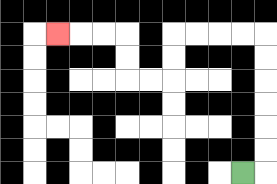{'start': '[10, 7]', 'end': '[2, 1]', 'path_directions': 'R,U,U,U,U,U,U,L,L,L,L,D,D,L,L,U,U,L,L,L', 'path_coordinates': '[[10, 7], [11, 7], [11, 6], [11, 5], [11, 4], [11, 3], [11, 2], [11, 1], [10, 1], [9, 1], [8, 1], [7, 1], [7, 2], [7, 3], [6, 3], [5, 3], [5, 2], [5, 1], [4, 1], [3, 1], [2, 1]]'}